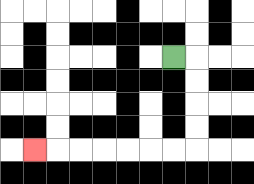{'start': '[7, 2]', 'end': '[1, 6]', 'path_directions': 'R,D,D,D,D,L,L,L,L,L,L,L', 'path_coordinates': '[[7, 2], [8, 2], [8, 3], [8, 4], [8, 5], [8, 6], [7, 6], [6, 6], [5, 6], [4, 6], [3, 6], [2, 6], [1, 6]]'}